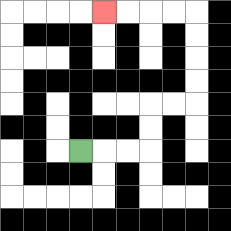{'start': '[3, 6]', 'end': '[4, 0]', 'path_directions': 'R,R,R,U,U,R,R,U,U,U,U,L,L,L,L', 'path_coordinates': '[[3, 6], [4, 6], [5, 6], [6, 6], [6, 5], [6, 4], [7, 4], [8, 4], [8, 3], [8, 2], [8, 1], [8, 0], [7, 0], [6, 0], [5, 0], [4, 0]]'}